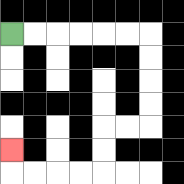{'start': '[0, 1]', 'end': '[0, 6]', 'path_directions': 'R,R,R,R,R,R,D,D,D,D,L,L,D,D,L,L,L,L,U', 'path_coordinates': '[[0, 1], [1, 1], [2, 1], [3, 1], [4, 1], [5, 1], [6, 1], [6, 2], [6, 3], [6, 4], [6, 5], [5, 5], [4, 5], [4, 6], [4, 7], [3, 7], [2, 7], [1, 7], [0, 7], [0, 6]]'}